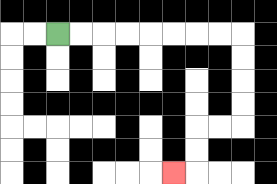{'start': '[2, 1]', 'end': '[7, 7]', 'path_directions': 'R,R,R,R,R,R,R,R,D,D,D,D,L,L,D,D,L', 'path_coordinates': '[[2, 1], [3, 1], [4, 1], [5, 1], [6, 1], [7, 1], [8, 1], [9, 1], [10, 1], [10, 2], [10, 3], [10, 4], [10, 5], [9, 5], [8, 5], [8, 6], [8, 7], [7, 7]]'}